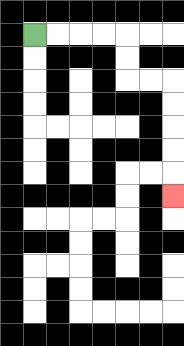{'start': '[1, 1]', 'end': '[7, 8]', 'path_directions': 'R,R,R,R,D,D,R,R,D,D,D,D,D', 'path_coordinates': '[[1, 1], [2, 1], [3, 1], [4, 1], [5, 1], [5, 2], [5, 3], [6, 3], [7, 3], [7, 4], [7, 5], [7, 6], [7, 7], [7, 8]]'}